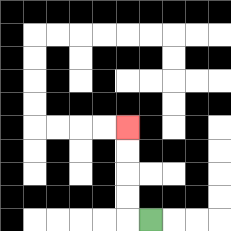{'start': '[6, 9]', 'end': '[5, 5]', 'path_directions': 'L,U,U,U,U', 'path_coordinates': '[[6, 9], [5, 9], [5, 8], [5, 7], [5, 6], [5, 5]]'}